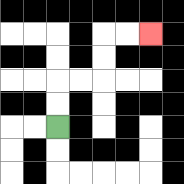{'start': '[2, 5]', 'end': '[6, 1]', 'path_directions': 'U,U,R,R,U,U,R,R', 'path_coordinates': '[[2, 5], [2, 4], [2, 3], [3, 3], [4, 3], [4, 2], [4, 1], [5, 1], [6, 1]]'}